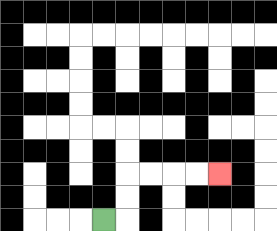{'start': '[4, 9]', 'end': '[9, 7]', 'path_directions': 'R,U,U,R,R,R,R', 'path_coordinates': '[[4, 9], [5, 9], [5, 8], [5, 7], [6, 7], [7, 7], [8, 7], [9, 7]]'}